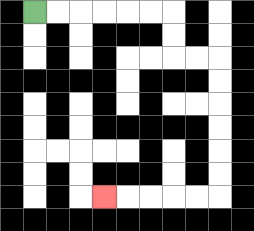{'start': '[1, 0]', 'end': '[4, 8]', 'path_directions': 'R,R,R,R,R,R,D,D,R,R,D,D,D,D,D,D,L,L,L,L,L', 'path_coordinates': '[[1, 0], [2, 0], [3, 0], [4, 0], [5, 0], [6, 0], [7, 0], [7, 1], [7, 2], [8, 2], [9, 2], [9, 3], [9, 4], [9, 5], [9, 6], [9, 7], [9, 8], [8, 8], [7, 8], [6, 8], [5, 8], [4, 8]]'}